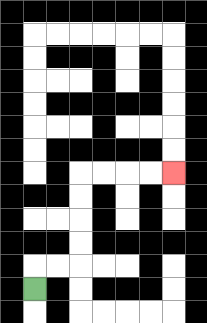{'start': '[1, 12]', 'end': '[7, 7]', 'path_directions': 'U,R,R,U,U,U,U,R,R,R,R', 'path_coordinates': '[[1, 12], [1, 11], [2, 11], [3, 11], [3, 10], [3, 9], [3, 8], [3, 7], [4, 7], [5, 7], [6, 7], [7, 7]]'}